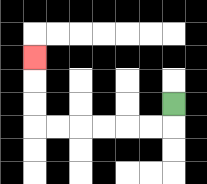{'start': '[7, 4]', 'end': '[1, 2]', 'path_directions': 'D,L,L,L,L,L,L,U,U,U', 'path_coordinates': '[[7, 4], [7, 5], [6, 5], [5, 5], [4, 5], [3, 5], [2, 5], [1, 5], [1, 4], [1, 3], [1, 2]]'}